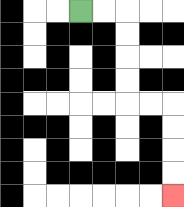{'start': '[3, 0]', 'end': '[7, 8]', 'path_directions': 'R,R,D,D,D,D,R,R,D,D,D,D', 'path_coordinates': '[[3, 0], [4, 0], [5, 0], [5, 1], [5, 2], [5, 3], [5, 4], [6, 4], [7, 4], [7, 5], [7, 6], [7, 7], [7, 8]]'}